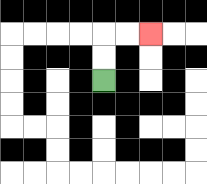{'start': '[4, 3]', 'end': '[6, 1]', 'path_directions': 'U,U,R,R', 'path_coordinates': '[[4, 3], [4, 2], [4, 1], [5, 1], [6, 1]]'}